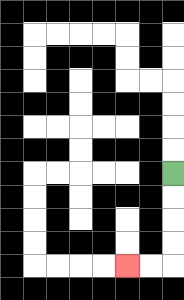{'start': '[7, 7]', 'end': '[5, 11]', 'path_directions': 'D,D,D,D,L,L', 'path_coordinates': '[[7, 7], [7, 8], [7, 9], [7, 10], [7, 11], [6, 11], [5, 11]]'}